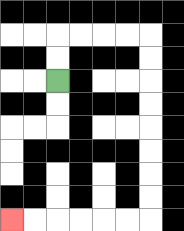{'start': '[2, 3]', 'end': '[0, 9]', 'path_directions': 'U,U,R,R,R,R,D,D,D,D,D,D,D,D,L,L,L,L,L,L', 'path_coordinates': '[[2, 3], [2, 2], [2, 1], [3, 1], [4, 1], [5, 1], [6, 1], [6, 2], [6, 3], [6, 4], [6, 5], [6, 6], [6, 7], [6, 8], [6, 9], [5, 9], [4, 9], [3, 9], [2, 9], [1, 9], [0, 9]]'}